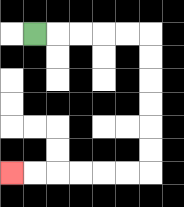{'start': '[1, 1]', 'end': '[0, 7]', 'path_directions': 'R,R,R,R,R,D,D,D,D,D,D,L,L,L,L,L,L', 'path_coordinates': '[[1, 1], [2, 1], [3, 1], [4, 1], [5, 1], [6, 1], [6, 2], [6, 3], [6, 4], [6, 5], [6, 6], [6, 7], [5, 7], [4, 7], [3, 7], [2, 7], [1, 7], [0, 7]]'}